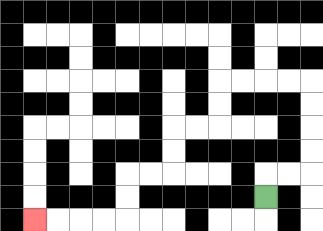{'start': '[11, 8]', 'end': '[1, 9]', 'path_directions': 'U,R,R,U,U,U,U,L,L,L,L,D,D,L,L,D,D,L,L,D,D,L,L,L,L', 'path_coordinates': '[[11, 8], [11, 7], [12, 7], [13, 7], [13, 6], [13, 5], [13, 4], [13, 3], [12, 3], [11, 3], [10, 3], [9, 3], [9, 4], [9, 5], [8, 5], [7, 5], [7, 6], [7, 7], [6, 7], [5, 7], [5, 8], [5, 9], [4, 9], [3, 9], [2, 9], [1, 9]]'}